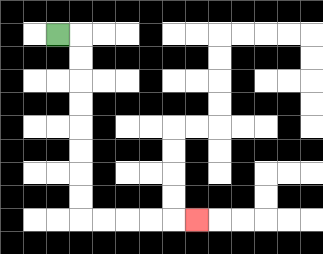{'start': '[2, 1]', 'end': '[8, 9]', 'path_directions': 'R,D,D,D,D,D,D,D,D,R,R,R,R,R', 'path_coordinates': '[[2, 1], [3, 1], [3, 2], [3, 3], [3, 4], [3, 5], [3, 6], [3, 7], [3, 8], [3, 9], [4, 9], [5, 9], [6, 9], [7, 9], [8, 9]]'}